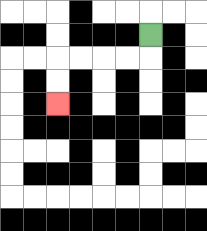{'start': '[6, 1]', 'end': '[2, 4]', 'path_directions': 'D,L,L,L,L,D,D', 'path_coordinates': '[[6, 1], [6, 2], [5, 2], [4, 2], [3, 2], [2, 2], [2, 3], [2, 4]]'}